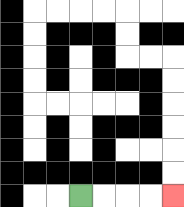{'start': '[3, 8]', 'end': '[7, 8]', 'path_directions': 'R,R,R,R', 'path_coordinates': '[[3, 8], [4, 8], [5, 8], [6, 8], [7, 8]]'}